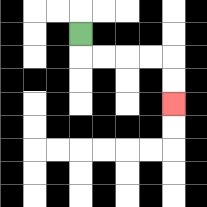{'start': '[3, 1]', 'end': '[7, 4]', 'path_directions': 'D,R,R,R,R,D,D', 'path_coordinates': '[[3, 1], [3, 2], [4, 2], [5, 2], [6, 2], [7, 2], [7, 3], [7, 4]]'}